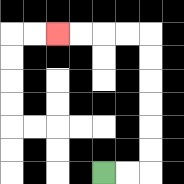{'start': '[4, 7]', 'end': '[2, 1]', 'path_directions': 'R,R,U,U,U,U,U,U,L,L,L,L', 'path_coordinates': '[[4, 7], [5, 7], [6, 7], [6, 6], [6, 5], [6, 4], [6, 3], [6, 2], [6, 1], [5, 1], [4, 1], [3, 1], [2, 1]]'}